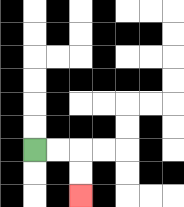{'start': '[1, 6]', 'end': '[3, 8]', 'path_directions': 'R,R,D,D', 'path_coordinates': '[[1, 6], [2, 6], [3, 6], [3, 7], [3, 8]]'}